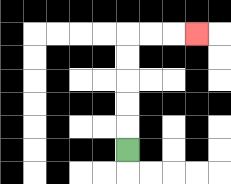{'start': '[5, 6]', 'end': '[8, 1]', 'path_directions': 'U,U,U,U,U,R,R,R', 'path_coordinates': '[[5, 6], [5, 5], [5, 4], [5, 3], [5, 2], [5, 1], [6, 1], [7, 1], [8, 1]]'}